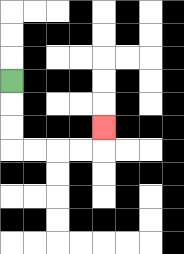{'start': '[0, 3]', 'end': '[4, 5]', 'path_directions': 'D,D,D,R,R,R,R,U', 'path_coordinates': '[[0, 3], [0, 4], [0, 5], [0, 6], [1, 6], [2, 6], [3, 6], [4, 6], [4, 5]]'}